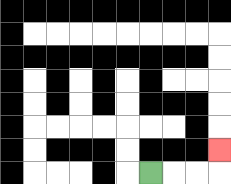{'start': '[6, 7]', 'end': '[9, 6]', 'path_directions': 'R,R,R,U', 'path_coordinates': '[[6, 7], [7, 7], [8, 7], [9, 7], [9, 6]]'}